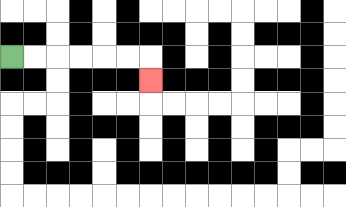{'start': '[0, 2]', 'end': '[6, 3]', 'path_directions': 'R,R,R,R,R,R,D', 'path_coordinates': '[[0, 2], [1, 2], [2, 2], [3, 2], [4, 2], [5, 2], [6, 2], [6, 3]]'}